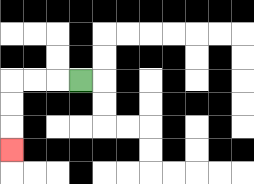{'start': '[3, 3]', 'end': '[0, 6]', 'path_directions': 'L,L,L,D,D,D', 'path_coordinates': '[[3, 3], [2, 3], [1, 3], [0, 3], [0, 4], [0, 5], [0, 6]]'}